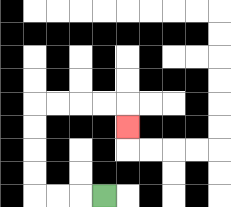{'start': '[4, 8]', 'end': '[5, 5]', 'path_directions': 'L,L,L,U,U,U,U,R,R,R,R,D', 'path_coordinates': '[[4, 8], [3, 8], [2, 8], [1, 8], [1, 7], [1, 6], [1, 5], [1, 4], [2, 4], [3, 4], [4, 4], [5, 4], [5, 5]]'}